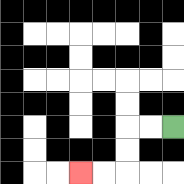{'start': '[7, 5]', 'end': '[3, 7]', 'path_directions': 'L,L,D,D,L,L', 'path_coordinates': '[[7, 5], [6, 5], [5, 5], [5, 6], [5, 7], [4, 7], [3, 7]]'}